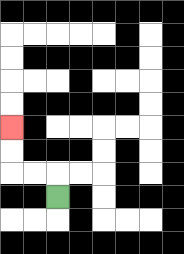{'start': '[2, 8]', 'end': '[0, 5]', 'path_directions': 'U,L,L,U,U', 'path_coordinates': '[[2, 8], [2, 7], [1, 7], [0, 7], [0, 6], [0, 5]]'}